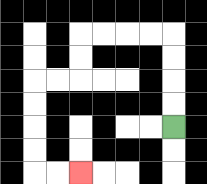{'start': '[7, 5]', 'end': '[3, 7]', 'path_directions': 'U,U,U,U,L,L,L,L,D,D,L,L,D,D,D,D,R,R', 'path_coordinates': '[[7, 5], [7, 4], [7, 3], [7, 2], [7, 1], [6, 1], [5, 1], [4, 1], [3, 1], [3, 2], [3, 3], [2, 3], [1, 3], [1, 4], [1, 5], [1, 6], [1, 7], [2, 7], [3, 7]]'}